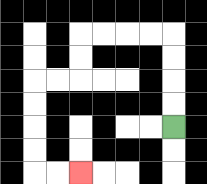{'start': '[7, 5]', 'end': '[3, 7]', 'path_directions': 'U,U,U,U,L,L,L,L,D,D,L,L,D,D,D,D,R,R', 'path_coordinates': '[[7, 5], [7, 4], [7, 3], [7, 2], [7, 1], [6, 1], [5, 1], [4, 1], [3, 1], [3, 2], [3, 3], [2, 3], [1, 3], [1, 4], [1, 5], [1, 6], [1, 7], [2, 7], [3, 7]]'}